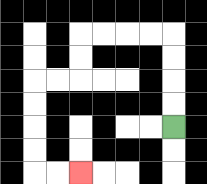{'start': '[7, 5]', 'end': '[3, 7]', 'path_directions': 'U,U,U,U,L,L,L,L,D,D,L,L,D,D,D,D,R,R', 'path_coordinates': '[[7, 5], [7, 4], [7, 3], [7, 2], [7, 1], [6, 1], [5, 1], [4, 1], [3, 1], [3, 2], [3, 3], [2, 3], [1, 3], [1, 4], [1, 5], [1, 6], [1, 7], [2, 7], [3, 7]]'}